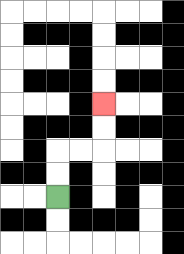{'start': '[2, 8]', 'end': '[4, 4]', 'path_directions': 'U,U,R,R,U,U', 'path_coordinates': '[[2, 8], [2, 7], [2, 6], [3, 6], [4, 6], [4, 5], [4, 4]]'}